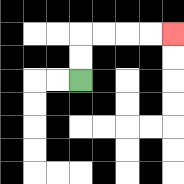{'start': '[3, 3]', 'end': '[7, 1]', 'path_directions': 'U,U,R,R,R,R', 'path_coordinates': '[[3, 3], [3, 2], [3, 1], [4, 1], [5, 1], [6, 1], [7, 1]]'}